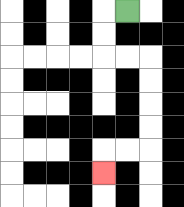{'start': '[5, 0]', 'end': '[4, 7]', 'path_directions': 'L,D,D,R,R,D,D,D,D,L,L,D', 'path_coordinates': '[[5, 0], [4, 0], [4, 1], [4, 2], [5, 2], [6, 2], [6, 3], [6, 4], [6, 5], [6, 6], [5, 6], [4, 6], [4, 7]]'}